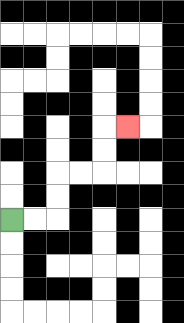{'start': '[0, 9]', 'end': '[5, 5]', 'path_directions': 'R,R,U,U,R,R,U,U,R', 'path_coordinates': '[[0, 9], [1, 9], [2, 9], [2, 8], [2, 7], [3, 7], [4, 7], [4, 6], [4, 5], [5, 5]]'}